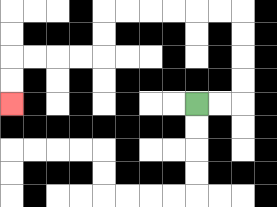{'start': '[8, 4]', 'end': '[0, 4]', 'path_directions': 'R,R,U,U,U,U,L,L,L,L,L,L,D,D,L,L,L,L,D,D', 'path_coordinates': '[[8, 4], [9, 4], [10, 4], [10, 3], [10, 2], [10, 1], [10, 0], [9, 0], [8, 0], [7, 0], [6, 0], [5, 0], [4, 0], [4, 1], [4, 2], [3, 2], [2, 2], [1, 2], [0, 2], [0, 3], [0, 4]]'}